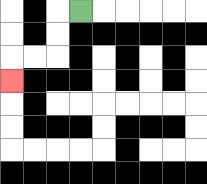{'start': '[3, 0]', 'end': '[0, 3]', 'path_directions': 'L,D,D,L,L,D', 'path_coordinates': '[[3, 0], [2, 0], [2, 1], [2, 2], [1, 2], [0, 2], [0, 3]]'}